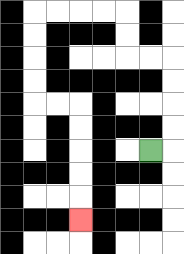{'start': '[6, 6]', 'end': '[3, 9]', 'path_directions': 'R,U,U,U,U,L,L,U,U,L,L,L,L,D,D,D,D,R,R,D,D,D,D,D', 'path_coordinates': '[[6, 6], [7, 6], [7, 5], [7, 4], [7, 3], [7, 2], [6, 2], [5, 2], [5, 1], [5, 0], [4, 0], [3, 0], [2, 0], [1, 0], [1, 1], [1, 2], [1, 3], [1, 4], [2, 4], [3, 4], [3, 5], [3, 6], [3, 7], [3, 8], [3, 9]]'}